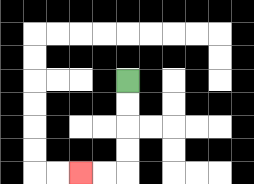{'start': '[5, 3]', 'end': '[3, 7]', 'path_directions': 'D,D,D,D,L,L', 'path_coordinates': '[[5, 3], [5, 4], [5, 5], [5, 6], [5, 7], [4, 7], [3, 7]]'}